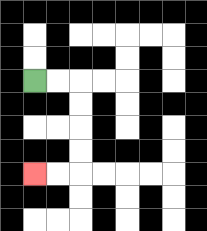{'start': '[1, 3]', 'end': '[1, 7]', 'path_directions': 'R,R,D,D,D,D,L,L', 'path_coordinates': '[[1, 3], [2, 3], [3, 3], [3, 4], [3, 5], [3, 6], [3, 7], [2, 7], [1, 7]]'}